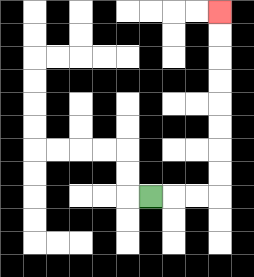{'start': '[6, 8]', 'end': '[9, 0]', 'path_directions': 'R,R,R,U,U,U,U,U,U,U,U', 'path_coordinates': '[[6, 8], [7, 8], [8, 8], [9, 8], [9, 7], [9, 6], [9, 5], [9, 4], [9, 3], [9, 2], [9, 1], [9, 0]]'}